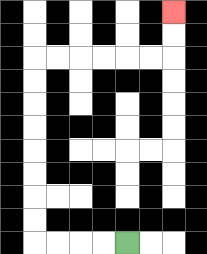{'start': '[5, 10]', 'end': '[7, 0]', 'path_directions': 'L,L,L,L,U,U,U,U,U,U,U,U,R,R,R,R,R,R,U,U', 'path_coordinates': '[[5, 10], [4, 10], [3, 10], [2, 10], [1, 10], [1, 9], [1, 8], [1, 7], [1, 6], [1, 5], [1, 4], [1, 3], [1, 2], [2, 2], [3, 2], [4, 2], [5, 2], [6, 2], [7, 2], [7, 1], [7, 0]]'}